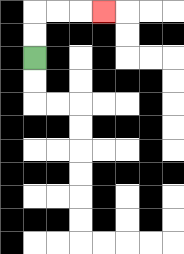{'start': '[1, 2]', 'end': '[4, 0]', 'path_directions': 'U,U,R,R,R', 'path_coordinates': '[[1, 2], [1, 1], [1, 0], [2, 0], [3, 0], [4, 0]]'}